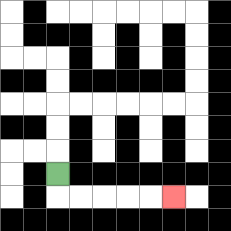{'start': '[2, 7]', 'end': '[7, 8]', 'path_directions': 'D,R,R,R,R,R', 'path_coordinates': '[[2, 7], [2, 8], [3, 8], [4, 8], [5, 8], [6, 8], [7, 8]]'}